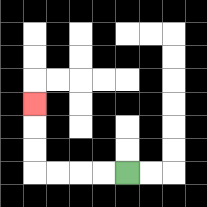{'start': '[5, 7]', 'end': '[1, 4]', 'path_directions': 'L,L,L,L,U,U,U', 'path_coordinates': '[[5, 7], [4, 7], [3, 7], [2, 7], [1, 7], [1, 6], [1, 5], [1, 4]]'}